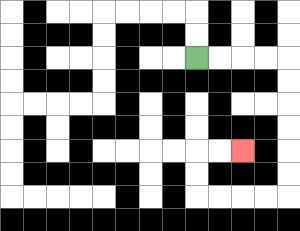{'start': '[8, 2]', 'end': '[10, 6]', 'path_directions': 'R,R,R,R,D,D,D,D,D,D,L,L,L,L,U,U,R,R', 'path_coordinates': '[[8, 2], [9, 2], [10, 2], [11, 2], [12, 2], [12, 3], [12, 4], [12, 5], [12, 6], [12, 7], [12, 8], [11, 8], [10, 8], [9, 8], [8, 8], [8, 7], [8, 6], [9, 6], [10, 6]]'}